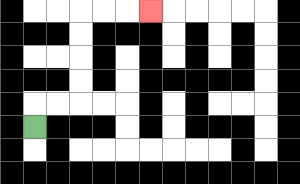{'start': '[1, 5]', 'end': '[6, 0]', 'path_directions': 'U,R,R,U,U,U,U,R,R,R', 'path_coordinates': '[[1, 5], [1, 4], [2, 4], [3, 4], [3, 3], [3, 2], [3, 1], [3, 0], [4, 0], [5, 0], [6, 0]]'}